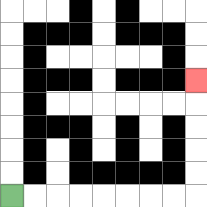{'start': '[0, 8]', 'end': '[8, 3]', 'path_directions': 'R,R,R,R,R,R,R,R,U,U,U,U,U', 'path_coordinates': '[[0, 8], [1, 8], [2, 8], [3, 8], [4, 8], [5, 8], [6, 8], [7, 8], [8, 8], [8, 7], [8, 6], [8, 5], [8, 4], [8, 3]]'}